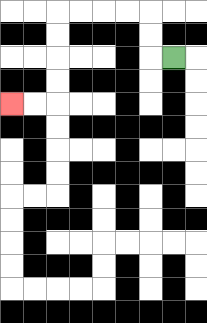{'start': '[7, 2]', 'end': '[0, 4]', 'path_directions': 'L,U,U,L,L,L,L,D,D,D,D,L,L', 'path_coordinates': '[[7, 2], [6, 2], [6, 1], [6, 0], [5, 0], [4, 0], [3, 0], [2, 0], [2, 1], [2, 2], [2, 3], [2, 4], [1, 4], [0, 4]]'}